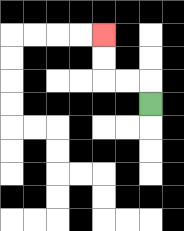{'start': '[6, 4]', 'end': '[4, 1]', 'path_directions': 'U,L,L,U,U', 'path_coordinates': '[[6, 4], [6, 3], [5, 3], [4, 3], [4, 2], [4, 1]]'}